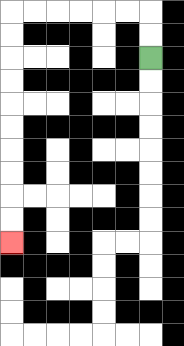{'start': '[6, 2]', 'end': '[0, 10]', 'path_directions': 'U,U,L,L,L,L,L,L,D,D,D,D,D,D,D,D,D,D', 'path_coordinates': '[[6, 2], [6, 1], [6, 0], [5, 0], [4, 0], [3, 0], [2, 0], [1, 0], [0, 0], [0, 1], [0, 2], [0, 3], [0, 4], [0, 5], [0, 6], [0, 7], [0, 8], [0, 9], [0, 10]]'}